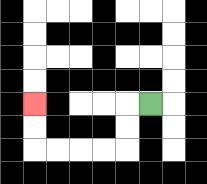{'start': '[6, 4]', 'end': '[1, 4]', 'path_directions': 'L,D,D,L,L,L,L,U,U', 'path_coordinates': '[[6, 4], [5, 4], [5, 5], [5, 6], [4, 6], [3, 6], [2, 6], [1, 6], [1, 5], [1, 4]]'}